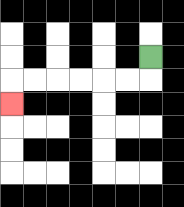{'start': '[6, 2]', 'end': '[0, 4]', 'path_directions': 'D,L,L,L,L,L,L,D', 'path_coordinates': '[[6, 2], [6, 3], [5, 3], [4, 3], [3, 3], [2, 3], [1, 3], [0, 3], [0, 4]]'}